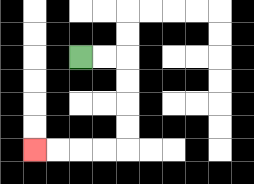{'start': '[3, 2]', 'end': '[1, 6]', 'path_directions': 'R,R,D,D,D,D,L,L,L,L', 'path_coordinates': '[[3, 2], [4, 2], [5, 2], [5, 3], [5, 4], [5, 5], [5, 6], [4, 6], [3, 6], [2, 6], [1, 6]]'}